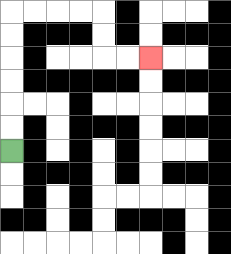{'start': '[0, 6]', 'end': '[6, 2]', 'path_directions': 'U,U,U,U,U,U,R,R,R,R,D,D,R,R', 'path_coordinates': '[[0, 6], [0, 5], [0, 4], [0, 3], [0, 2], [0, 1], [0, 0], [1, 0], [2, 0], [3, 0], [4, 0], [4, 1], [4, 2], [5, 2], [6, 2]]'}